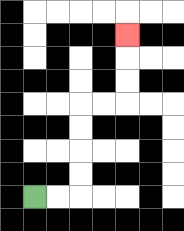{'start': '[1, 8]', 'end': '[5, 1]', 'path_directions': 'R,R,U,U,U,U,R,R,U,U,U', 'path_coordinates': '[[1, 8], [2, 8], [3, 8], [3, 7], [3, 6], [3, 5], [3, 4], [4, 4], [5, 4], [5, 3], [5, 2], [5, 1]]'}